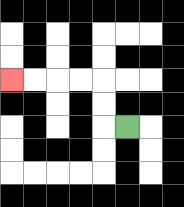{'start': '[5, 5]', 'end': '[0, 3]', 'path_directions': 'L,U,U,L,L,L,L', 'path_coordinates': '[[5, 5], [4, 5], [4, 4], [4, 3], [3, 3], [2, 3], [1, 3], [0, 3]]'}